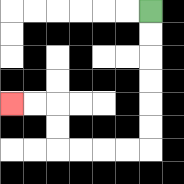{'start': '[6, 0]', 'end': '[0, 4]', 'path_directions': 'D,D,D,D,D,D,L,L,L,L,U,U,L,L', 'path_coordinates': '[[6, 0], [6, 1], [6, 2], [6, 3], [6, 4], [6, 5], [6, 6], [5, 6], [4, 6], [3, 6], [2, 6], [2, 5], [2, 4], [1, 4], [0, 4]]'}